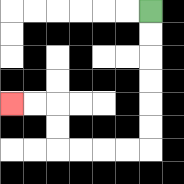{'start': '[6, 0]', 'end': '[0, 4]', 'path_directions': 'D,D,D,D,D,D,L,L,L,L,U,U,L,L', 'path_coordinates': '[[6, 0], [6, 1], [6, 2], [6, 3], [6, 4], [6, 5], [6, 6], [5, 6], [4, 6], [3, 6], [2, 6], [2, 5], [2, 4], [1, 4], [0, 4]]'}